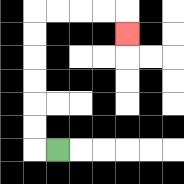{'start': '[2, 6]', 'end': '[5, 1]', 'path_directions': 'L,U,U,U,U,U,U,R,R,R,R,D', 'path_coordinates': '[[2, 6], [1, 6], [1, 5], [1, 4], [1, 3], [1, 2], [1, 1], [1, 0], [2, 0], [3, 0], [4, 0], [5, 0], [5, 1]]'}